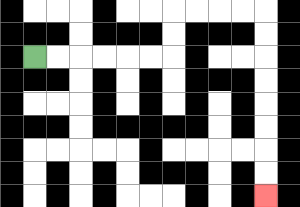{'start': '[1, 2]', 'end': '[11, 8]', 'path_directions': 'R,R,R,R,R,R,U,U,R,R,R,R,D,D,D,D,D,D,D,D', 'path_coordinates': '[[1, 2], [2, 2], [3, 2], [4, 2], [5, 2], [6, 2], [7, 2], [7, 1], [7, 0], [8, 0], [9, 0], [10, 0], [11, 0], [11, 1], [11, 2], [11, 3], [11, 4], [11, 5], [11, 6], [11, 7], [11, 8]]'}